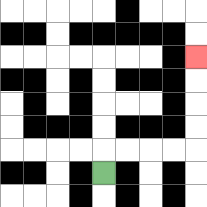{'start': '[4, 7]', 'end': '[8, 2]', 'path_directions': 'U,R,R,R,R,U,U,U,U', 'path_coordinates': '[[4, 7], [4, 6], [5, 6], [6, 6], [7, 6], [8, 6], [8, 5], [8, 4], [8, 3], [8, 2]]'}